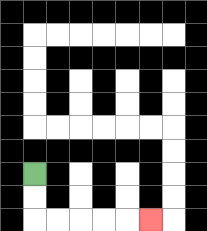{'start': '[1, 7]', 'end': '[6, 9]', 'path_directions': 'D,D,R,R,R,R,R', 'path_coordinates': '[[1, 7], [1, 8], [1, 9], [2, 9], [3, 9], [4, 9], [5, 9], [6, 9]]'}